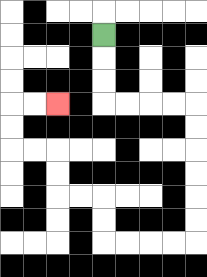{'start': '[4, 1]', 'end': '[2, 4]', 'path_directions': 'D,D,D,R,R,R,R,D,D,D,D,D,D,L,L,L,L,U,U,L,L,U,U,L,L,U,U,R,R', 'path_coordinates': '[[4, 1], [4, 2], [4, 3], [4, 4], [5, 4], [6, 4], [7, 4], [8, 4], [8, 5], [8, 6], [8, 7], [8, 8], [8, 9], [8, 10], [7, 10], [6, 10], [5, 10], [4, 10], [4, 9], [4, 8], [3, 8], [2, 8], [2, 7], [2, 6], [1, 6], [0, 6], [0, 5], [0, 4], [1, 4], [2, 4]]'}